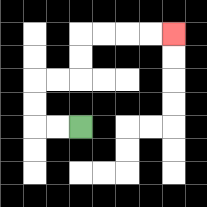{'start': '[3, 5]', 'end': '[7, 1]', 'path_directions': 'L,L,U,U,R,R,U,U,R,R,R,R', 'path_coordinates': '[[3, 5], [2, 5], [1, 5], [1, 4], [1, 3], [2, 3], [3, 3], [3, 2], [3, 1], [4, 1], [5, 1], [6, 1], [7, 1]]'}